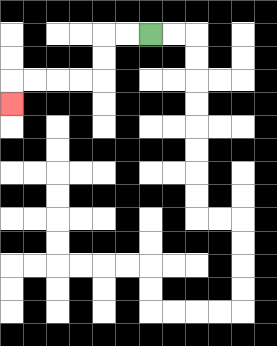{'start': '[6, 1]', 'end': '[0, 4]', 'path_directions': 'L,L,D,D,L,L,L,L,D', 'path_coordinates': '[[6, 1], [5, 1], [4, 1], [4, 2], [4, 3], [3, 3], [2, 3], [1, 3], [0, 3], [0, 4]]'}